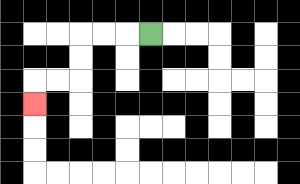{'start': '[6, 1]', 'end': '[1, 4]', 'path_directions': 'L,L,L,D,D,L,L,D', 'path_coordinates': '[[6, 1], [5, 1], [4, 1], [3, 1], [3, 2], [3, 3], [2, 3], [1, 3], [1, 4]]'}